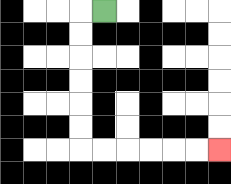{'start': '[4, 0]', 'end': '[9, 6]', 'path_directions': 'L,D,D,D,D,D,D,R,R,R,R,R,R', 'path_coordinates': '[[4, 0], [3, 0], [3, 1], [3, 2], [3, 3], [3, 4], [3, 5], [3, 6], [4, 6], [5, 6], [6, 6], [7, 6], [8, 6], [9, 6]]'}